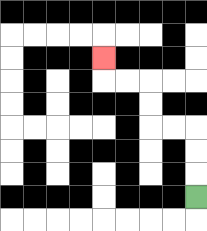{'start': '[8, 8]', 'end': '[4, 2]', 'path_directions': 'U,U,U,L,L,U,U,L,L,U', 'path_coordinates': '[[8, 8], [8, 7], [8, 6], [8, 5], [7, 5], [6, 5], [6, 4], [6, 3], [5, 3], [4, 3], [4, 2]]'}